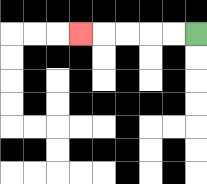{'start': '[8, 1]', 'end': '[3, 1]', 'path_directions': 'L,L,L,L,L', 'path_coordinates': '[[8, 1], [7, 1], [6, 1], [5, 1], [4, 1], [3, 1]]'}